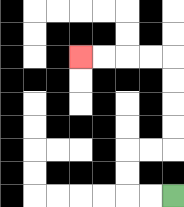{'start': '[7, 8]', 'end': '[3, 2]', 'path_directions': 'L,L,U,U,R,R,U,U,U,U,L,L,L,L', 'path_coordinates': '[[7, 8], [6, 8], [5, 8], [5, 7], [5, 6], [6, 6], [7, 6], [7, 5], [7, 4], [7, 3], [7, 2], [6, 2], [5, 2], [4, 2], [3, 2]]'}